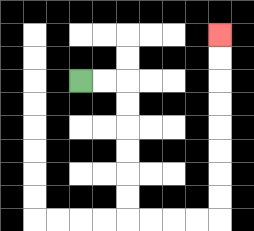{'start': '[3, 3]', 'end': '[9, 1]', 'path_directions': 'R,R,D,D,D,D,D,D,R,R,R,R,U,U,U,U,U,U,U,U', 'path_coordinates': '[[3, 3], [4, 3], [5, 3], [5, 4], [5, 5], [5, 6], [5, 7], [5, 8], [5, 9], [6, 9], [7, 9], [8, 9], [9, 9], [9, 8], [9, 7], [9, 6], [9, 5], [9, 4], [9, 3], [9, 2], [9, 1]]'}